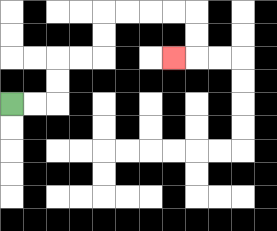{'start': '[0, 4]', 'end': '[7, 2]', 'path_directions': 'R,R,U,U,R,R,U,U,R,R,R,R,D,D,L', 'path_coordinates': '[[0, 4], [1, 4], [2, 4], [2, 3], [2, 2], [3, 2], [4, 2], [4, 1], [4, 0], [5, 0], [6, 0], [7, 0], [8, 0], [8, 1], [8, 2], [7, 2]]'}